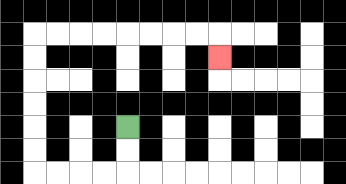{'start': '[5, 5]', 'end': '[9, 2]', 'path_directions': 'D,D,L,L,L,L,U,U,U,U,U,U,R,R,R,R,R,R,R,R,D', 'path_coordinates': '[[5, 5], [5, 6], [5, 7], [4, 7], [3, 7], [2, 7], [1, 7], [1, 6], [1, 5], [1, 4], [1, 3], [1, 2], [1, 1], [2, 1], [3, 1], [4, 1], [5, 1], [6, 1], [7, 1], [8, 1], [9, 1], [9, 2]]'}